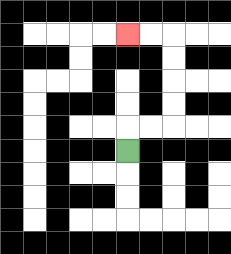{'start': '[5, 6]', 'end': '[5, 1]', 'path_directions': 'U,R,R,U,U,U,U,L,L', 'path_coordinates': '[[5, 6], [5, 5], [6, 5], [7, 5], [7, 4], [7, 3], [7, 2], [7, 1], [6, 1], [5, 1]]'}